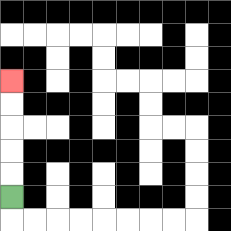{'start': '[0, 8]', 'end': '[0, 3]', 'path_directions': 'U,U,U,U,U', 'path_coordinates': '[[0, 8], [0, 7], [0, 6], [0, 5], [0, 4], [0, 3]]'}